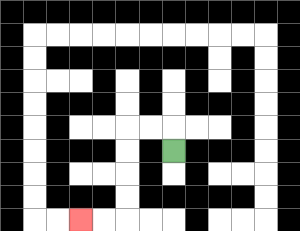{'start': '[7, 6]', 'end': '[3, 9]', 'path_directions': 'U,L,L,D,D,D,D,L,L', 'path_coordinates': '[[7, 6], [7, 5], [6, 5], [5, 5], [5, 6], [5, 7], [5, 8], [5, 9], [4, 9], [3, 9]]'}